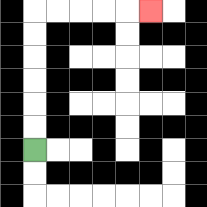{'start': '[1, 6]', 'end': '[6, 0]', 'path_directions': 'U,U,U,U,U,U,R,R,R,R,R', 'path_coordinates': '[[1, 6], [1, 5], [1, 4], [1, 3], [1, 2], [1, 1], [1, 0], [2, 0], [3, 0], [4, 0], [5, 0], [6, 0]]'}